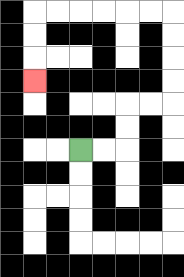{'start': '[3, 6]', 'end': '[1, 3]', 'path_directions': 'R,R,U,U,R,R,U,U,U,U,L,L,L,L,L,L,D,D,D', 'path_coordinates': '[[3, 6], [4, 6], [5, 6], [5, 5], [5, 4], [6, 4], [7, 4], [7, 3], [7, 2], [7, 1], [7, 0], [6, 0], [5, 0], [4, 0], [3, 0], [2, 0], [1, 0], [1, 1], [1, 2], [1, 3]]'}